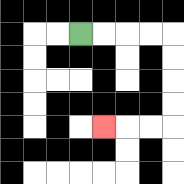{'start': '[3, 1]', 'end': '[4, 5]', 'path_directions': 'R,R,R,R,D,D,D,D,L,L,L', 'path_coordinates': '[[3, 1], [4, 1], [5, 1], [6, 1], [7, 1], [7, 2], [7, 3], [7, 4], [7, 5], [6, 5], [5, 5], [4, 5]]'}